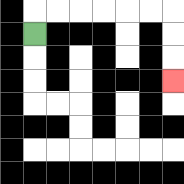{'start': '[1, 1]', 'end': '[7, 3]', 'path_directions': 'U,R,R,R,R,R,R,D,D,D', 'path_coordinates': '[[1, 1], [1, 0], [2, 0], [3, 0], [4, 0], [5, 0], [6, 0], [7, 0], [7, 1], [7, 2], [7, 3]]'}